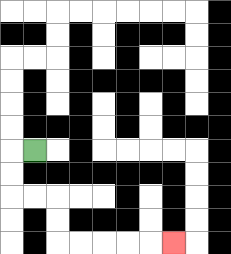{'start': '[1, 6]', 'end': '[7, 10]', 'path_directions': 'L,D,D,R,R,D,D,R,R,R,R,R', 'path_coordinates': '[[1, 6], [0, 6], [0, 7], [0, 8], [1, 8], [2, 8], [2, 9], [2, 10], [3, 10], [4, 10], [5, 10], [6, 10], [7, 10]]'}